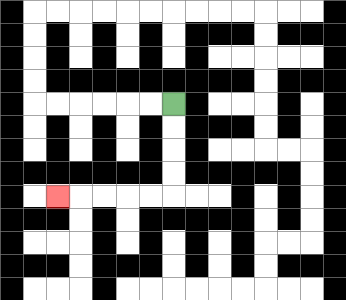{'start': '[7, 4]', 'end': '[2, 8]', 'path_directions': 'D,D,D,D,L,L,L,L,L', 'path_coordinates': '[[7, 4], [7, 5], [7, 6], [7, 7], [7, 8], [6, 8], [5, 8], [4, 8], [3, 8], [2, 8]]'}